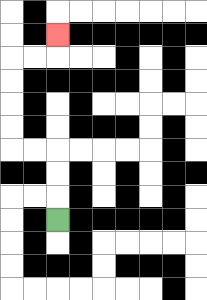{'start': '[2, 9]', 'end': '[2, 1]', 'path_directions': 'U,U,U,L,L,U,U,U,U,R,R,U', 'path_coordinates': '[[2, 9], [2, 8], [2, 7], [2, 6], [1, 6], [0, 6], [0, 5], [0, 4], [0, 3], [0, 2], [1, 2], [2, 2], [2, 1]]'}